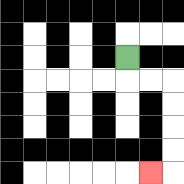{'start': '[5, 2]', 'end': '[6, 7]', 'path_directions': 'D,R,R,D,D,D,D,L', 'path_coordinates': '[[5, 2], [5, 3], [6, 3], [7, 3], [7, 4], [7, 5], [7, 6], [7, 7], [6, 7]]'}